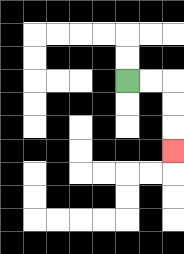{'start': '[5, 3]', 'end': '[7, 6]', 'path_directions': 'R,R,D,D,D', 'path_coordinates': '[[5, 3], [6, 3], [7, 3], [7, 4], [7, 5], [7, 6]]'}